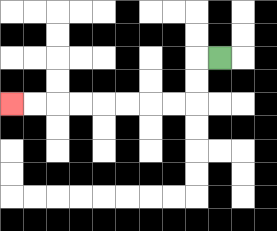{'start': '[9, 2]', 'end': '[0, 4]', 'path_directions': 'L,D,D,L,L,L,L,L,L,L,L', 'path_coordinates': '[[9, 2], [8, 2], [8, 3], [8, 4], [7, 4], [6, 4], [5, 4], [4, 4], [3, 4], [2, 4], [1, 4], [0, 4]]'}